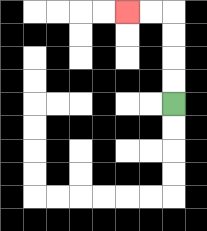{'start': '[7, 4]', 'end': '[5, 0]', 'path_directions': 'U,U,U,U,L,L', 'path_coordinates': '[[7, 4], [7, 3], [7, 2], [7, 1], [7, 0], [6, 0], [5, 0]]'}